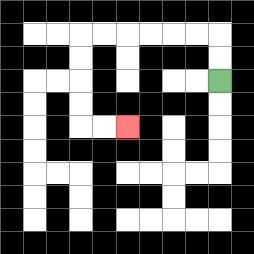{'start': '[9, 3]', 'end': '[5, 5]', 'path_directions': 'U,U,L,L,L,L,L,L,D,D,D,D,R,R', 'path_coordinates': '[[9, 3], [9, 2], [9, 1], [8, 1], [7, 1], [6, 1], [5, 1], [4, 1], [3, 1], [3, 2], [3, 3], [3, 4], [3, 5], [4, 5], [5, 5]]'}